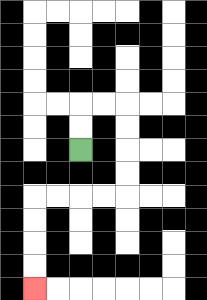{'start': '[3, 6]', 'end': '[1, 12]', 'path_directions': 'U,U,R,R,D,D,D,D,L,L,L,L,D,D,D,D', 'path_coordinates': '[[3, 6], [3, 5], [3, 4], [4, 4], [5, 4], [5, 5], [5, 6], [5, 7], [5, 8], [4, 8], [3, 8], [2, 8], [1, 8], [1, 9], [1, 10], [1, 11], [1, 12]]'}